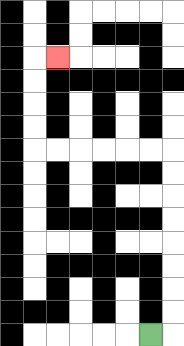{'start': '[6, 14]', 'end': '[2, 2]', 'path_directions': 'R,U,U,U,U,U,U,U,U,L,L,L,L,L,L,U,U,U,U,R', 'path_coordinates': '[[6, 14], [7, 14], [7, 13], [7, 12], [7, 11], [7, 10], [7, 9], [7, 8], [7, 7], [7, 6], [6, 6], [5, 6], [4, 6], [3, 6], [2, 6], [1, 6], [1, 5], [1, 4], [1, 3], [1, 2], [2, 2]]'}